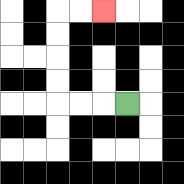{'start': '[5, 4]', 'end': '[4, 0]', 'path_directions': 'L,L,L,U,U,U,U,R,R', 'path_coordinates': '[[5, 4], [4, 4], [3, 4], [2, 4], [2, 3], [2, 2], [2, 1], [2, 0], [3, 0], [4, 0]]'}